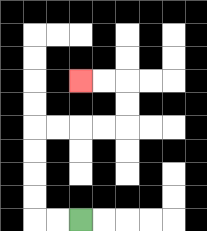{'start': '[3, 9]', 'end': '[3, 3]', 'path_directions': 'L,L,U,U,U,U,R,R,R,R,U,U,L,L', 'path_coordinates': '[[3, 9], [2, 9], [1, 9], [1, 8], [1, 7], [1, 6], [1, 5], [2, 5], [3, 5], [4, 5], [5, 5], [5, 4], [5, 3], [4, 3], [3, 3]]'}